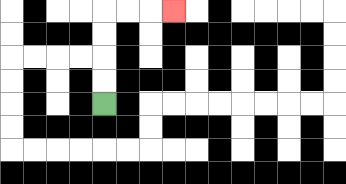{'start': '[4, 4]', 'end': '[7, 0]', 'path_directions': 'U,U,U,U,R,R,R', 'path_coordinates': '[[4, 4], [4, 3], [4, 2], [4, 1], [4, 0], [5, 0], [6, 0], [7, 0]]'}